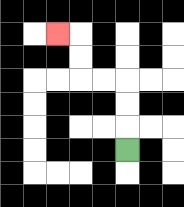{'start': '[5, 6]', 'end': '[2, 1]', 'path_directions': 'U,U,U,L,L,U,U,L', 'path_coordinates': '[[5, 6], [5, 5], [5, 4], [5, 3], [4, 3], [3, 3], [3, 2], [3, 1], [2, 1]]'}